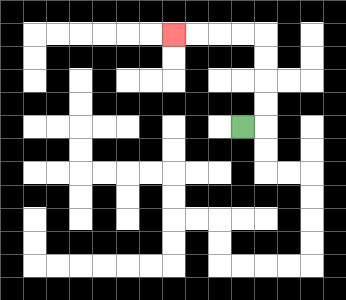{'start': '[10, 5]', 'end': '[7, 1]', 'path_directions': 'R,U,U,U,U,L,L,L,L', 'path_coordinates': '[[10, 5], [11, 5], [11, 4], [11, 3], [11, 2], [11, 1], [10, 1], [9, 1], [8, 1], [7, 1]]'}